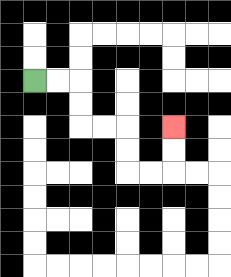{'start': '[1, 3]', 'end': '[7, 5]', 'path_directions': 'R,R,D,D,R,R,D,D,R,R,U,U', 'path_coordinates': '[[1, 3], [2, 3], [3, 3], [3, 4], [3, 5], [4, 5], [5, 5], [5, 6], [5, 7], [6, 7], [7, 7], [7, 6], [7, 5]]'}